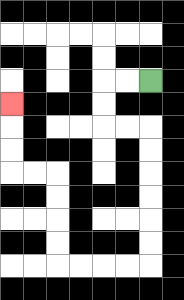{'start': '[6, 3]', 'end': '[0, 4]', 'path_directions': 'L,L,D,D,R,R,D,D,D,D,D,D,L,L,L,L,U,U,U,U,L,L,U,U,U', 'path_coordinates': '[[6, 3], [5, 3], [4, 3], [4, 4], [4, 5], [5, 5], [6, 5], [6, 6], [6, 7], [6, 8], [6, 9], [6, 10], [6, 11], [5, 11], [4, 11], [3, 11], [2, 11], [2, 10], [2, 9], [2, 8], [2, 7], [1, 7], [0, 7], [0, 6], [0, 5], [0, 4]]'}